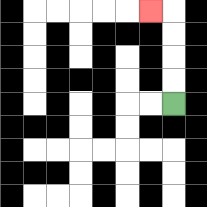{'start': '[7, 4]', 'end': '[6, 0]', 'path_directions': 'U,U,U,U,L', 'path_coordinates': '[[7, 4], [7, 3], [7, 2], [7, 1], [7, 0], [6, 0]]'}